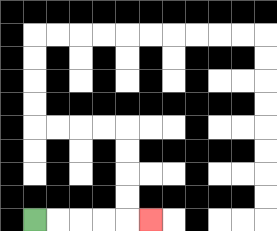{'start': '[1, 9]', 'end': '[6, 9]', 'path_directions': 'R,R,R,R,R', 'path_coordinates': '[[1, 9], [2, 9], [3, 9], [4, 9], [5, 9], [6, 9]]'}